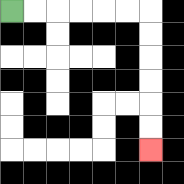{'start': '[0, 0]', 'end': '[6, 6]', 'path_directions': 'R,R,R,R,R,R,D,D,D,D,D,D', 'path_coordinates': '[[0, 0], [1, 0], [2, 0], [3, 0], [4, 0], [5, 0], [6, 0], [6, 1], [6, 2], [6, 3], [6, 4], [6, 5], [6, 6]]'}